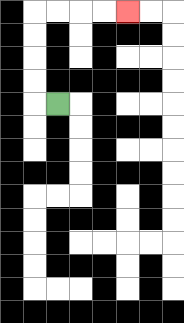{'start': '[2, 4]', 'end': '[5, 0]', 'path_directions': 'L,U,U,U,U,R,R,R,R', 'path_coordinates': '[[2, 4], [1, 4], [1, 3], [1, 2], [1, 1], [1, 0], [2, 0], [3, 0], [4, 0], [5, 0]]'}